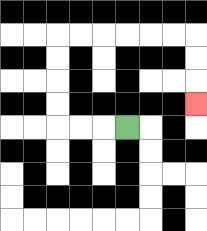{'start': '[5, 5]', 'end': '[8, 4]', 'path_directions': 'L,L,L,U,U,U,U,R,R,R,R,R,R,D,D,D', 'path_coordinates': '[[5, 5], [4, 5], [3, 5], [2, 5], [2, 4], [2, 3], [2, 2], [2, 1], [3, 1], [4, 1], [5, 1], [6, 1], [7, 1], [8, 1], [8, 2], [8, 3], [8, 4]]'}